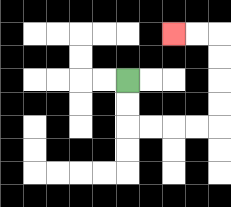{'start': '[5, 3]', 'end': '[7, 1]', 'path_directions': 'D,D,R,R,R,R,U,U,U,U,L,L', 'path_coordinates': '[[5, 3], [5, 4], [5, 5], [6, 5], [7, 5], [8, 5], [9, 5], [9, 4], [9, 3], [9, 2], [9, 1], [8, 1], [7, 1]]'}